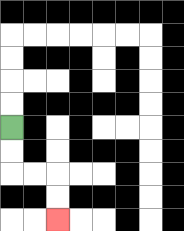{'start': '[0, 5]', 'end': '[2, 9]', 'path_directions': 'D,D,R,R,D,D', 'path_coordinates': '[[0, 5], [0, 6], [0, 7], [1, 7], [2, 7], [2, 8], [2, 9]]'}